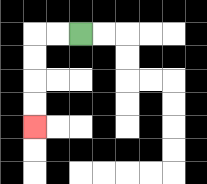{'start': '[3, 1]', 'end': '[1, 5]', 'path_directions': 'L,L,D,D,D,D', 'path_coordinates': '[[3, 1], [2, 1], [1, 1], [1, 2], [1, 3], [1, 4], [1, 5]]'}